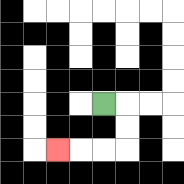{'start': '[4, 4]', 'end': '[2, 6]', 'path_directions': 'R,D,D,L,L,L', 'path_coordinates': '[[4, 4], [5, 4], [5, 5], [5, 6], [4, 6], [3, 6], [2, 6]]'}